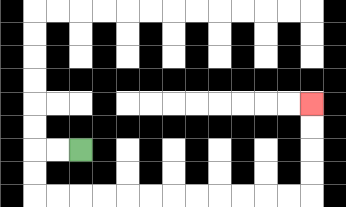{'start': '[3, 6]', 'end': '[13, 4]', 'path_directions': 'L,L,D,D,R,R,R,R,R,R,R,R,R,R,R,R,U,U,U,U', 'path_coordinates': '[[3, 6], [2, 6], [1, 6], [1, 7], [1, 8], [2, 8], [3, 8], [4, 8], [5, 8], [6, 8], [7, 8], [8, 8], [9, 8], [10, 8], [11, 8], [12, 8], [13, 8], [13, 7], [13, 6], [13, 5], [13, 4]]'}